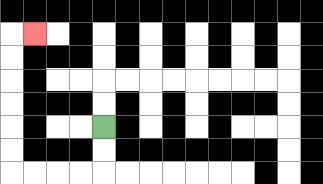{'start': '[4, 5]', 'end': '[1, 1]', 'path_directions': 'D,D,L,L,L,L,U,U,U,U,U,U,R', 'path_coordinates': '[[4, 5], [4, 6], [4, 7], [3, 7], [2, 7], [1, 7], [0, 7], [0, 6], [0, 5], [0, 4], [0, 3], [0, 2], [0, 1], [1, 1]]'}